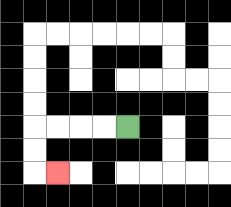{'start': '[5, 5]', 'end': '[2, 7]', 'path_directions': 'L,L,L,L,D,D,R', 'path_coordinates': '[[5, 5], [4, 5], [3, 5], [2, 5], [1, 5], [1, 6], [1, 7], [2, 7]]'}